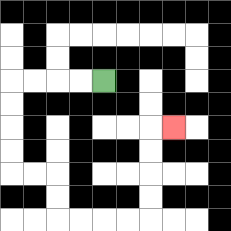{'start': '[4, 3]', 'end': '[7, 5]', 'path_directions': 'L,L,L,L,D,D,D,D,R,R,D,D,R,R,R,R,U,U,U,U,R', 'path_coordinates': '[[4, 3], [3, 3], [2, 3], [1, 3], [0, 3], [0, 4], [0, 5], [0, 6], [0, 7], [1, 7], [2, 7], [2, 8], [2, 9], [3, 9], [4, 9], [5, 9], [6, 9], [6, 8], [6, 7], [6, 6], [6, 5], [7, 5]]'}